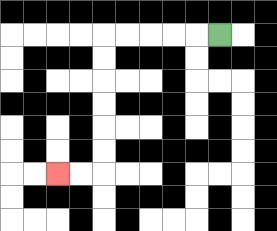{'start': '[9, 1]', 'end': '[2, 7]', 'path_directions': 'L,L,L,L,L,D,D,D,D,D,D,L,L', 'path_coordinates': '[[9, 1], [8, 1], [7, 1], [6, 1], [5, 1], [4, 1], [4, 2], [4, 3], [4, 4], [4, 5], [4, 6], [4, 7], [3, 7], [2, 7]]'}